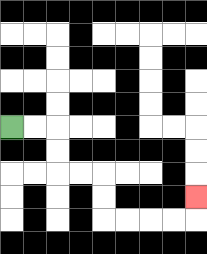{'start': '[0, 5]', 'end': '[8, 8]', 'path_directions': 'R,R,D,D,R,R,D,D,R,R,R,R,U', 'path_coordinates': '[[0, 5], [1, 5], [2, 5], [2, 6], [2, 7], [3, 7], [4, 7], [4, 8], [4, 9], [5, 9], [6, 9], [7, 9], [8, 9], [8, 8]]'}